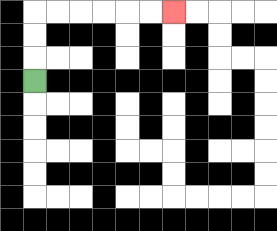{'start': '[1, 3]', 'end': '[7, 0]', 'path_directions': 'U,U,U,R,R,R,R,R,R', 'path_coordinates': '[[1, 3], [1, 2], [1, 1], [1, 0], [2, 0], [3, 0], [4, 0], [5, 0], [6, 0], [7, 0]]'}